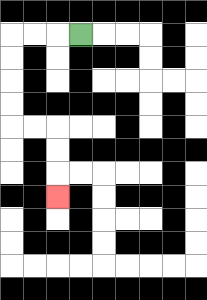{'start': '[3, 1]', 'end': '[2, 8]', 'path_directions': 'L,L,L,D,D,D,D,R,R,D,D,D', 'path_coordinates': '[[3, 1], [2, 1], [1, 1], [0, 1], [0, 2], [0, 3], [0, 4], [0, 5], [1, 5], [2, 5], [2, 6], [2, 7], [2, 8]]'}